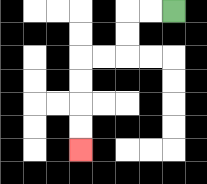{'start': '[7, 0]', 'end': '[3, 6]', 'path_directions': 'L,L,D,D,L,L,D,D,D,D', 'path_coordinates': '[[7, 0], [6, 0], [5, 0], [5, 1], [5, 2], [4, 2], [3, 2], [3, 3], [3, 4], [3, 5], [3, 6]]'}